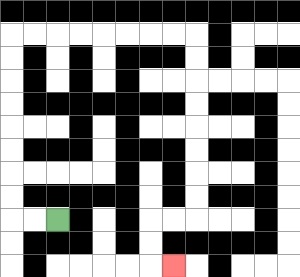{'start': '[2, 9]', 'end': '[7, 11]', 'path_directions': 'L,L,U,U,U,U,U,U,U,U,R,R,R,R,R,R,R,R,D,D,D,D,D,D,D,D,L,L,D,D,R', 'path_coordinates': '[[2, 9], [1, 9], [0, 9], [0, 8], [0, 7], [0, 6], [0, 5], [0, 4], [0, 3], [0, 2], [0, 1], [1, 1], [2, 1], [3, 1], [4, 1], [5, 1], [6, 1], [7, 1], [8, 1], [8, 2], [8, 3], [8, 4], [8, 5], [8, 6], [8, 7], [8, 8], [8, 9], [7, 9], [6, 9], [6, 10], [6, 11], [7, 11]]'}